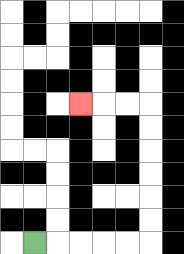{'start': '[1, 10]', 'end': '[3, 4]', 'path_directions': 'R,R,R,R,R,U,U,U,U,U,U,L,L,L', 'path_coordinates': '[[1, 10], [2, 10], [3, 10], [4, 10], [5, 10], [6, 10], [6, 9], [6, 8], [6, 7], [6, 6], [6, 5], [6, 4], [5, 4], [4, 4], [3, 4]]'}